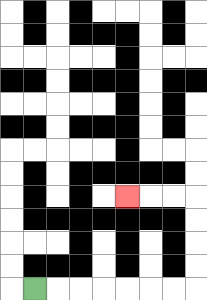{'start': '[1, 12]', 'end': '[5, 8]', 'path_directions': 'R,R,R,R,R,R,R,U,U,U,U,L,L,L', 'path_coordinates': '[[1, 12], [2, 12], [3, 12], [4, 12], [5, 12], [6, 12], [7, 12], [8, 12], [8, 11], [8, 10], [8, 9], [8, 8], [7, 8], [6, 8], [5, 8]]'}